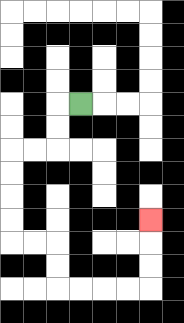{'start': '[3, 4]', 'end': '[6, 9]', 'path_directions': 'L,D,D,L,L,D,D,D,D,R,R,D,D,R,R,R,R,U,U,U', 'path_coordinates': '[[3, 4], [2, 4], [2, 5], [2, 6], [1, 6], [0, 6], [0, 7], [0, 8], [0, 9], [0, 10], [1, 10], [2, 10], [2, 11], [2, 12], [3, 12], [4, 12], [5, 12], [6, 12], [6, 11], [6, 10], [6, 9]]'}